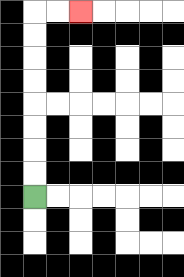{'start': '[1, 8]', 'end': '[3, 0]', 'path_directions': 'U,U,U,U,U,U,U,U,R,R', 'path_coordinates': '[[1, 8], [1, 7], [1, 6], [1, 5], [1, 4], [1, 3], [1, 2], [1, 1], [1, 0], [2, 0], [3, 0]]'}